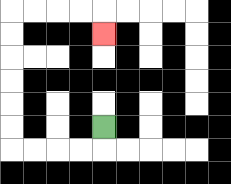{'start': '[4, 5]', 'end': '[4, 1]', 'path_directions': 'D,L,L,L,L,U,U,U,U,U,U,R,R,R,R,D', 'path_coordinates': '[[4, 5], [4, 6], [3, 6], [2, 6], [1, 6], [0, 6], [0, 5], [0, 4], [0, 3], [0, 2], [0, 1], [0, 0], [1, 0], [2, 0], [3, 0], [4, 0], [4, 1]]'}